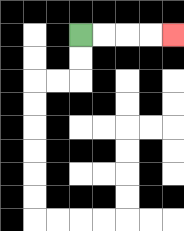{'start': '[3, 1]', 'end': '[7, 1]', 'path_directions': 'R,R,R,R', 'path_coordinates': '[[3, 1], [4, 1], [5, 1], [6, 1], [7, 1]]'}